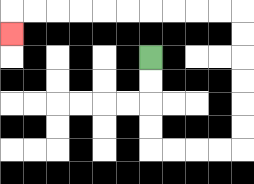{'start': '[6, 2]', 'end': '[0, 1]', 'path_directions': 'D,D,D,D,R,R,R,R,U,U,U,U,U,U,L,L,L,L,L,L,L,L,L,L,D', 'path_coordinates': '[[6, 2], [6, 3], [6, 4], [6, 5], [6, 6], [7, 6], [8, 6], [9, 6], [10, 6], [10, 5], [10, 4], [10, 3], [10, 2], [10, 1], [10, 0], [9, 0], [8, 0], [7, 0], [6, 0], [5, 0], [4, 0], [3, 0], [2, 0], [1, 0], [0, 0], [0, 1]]'}